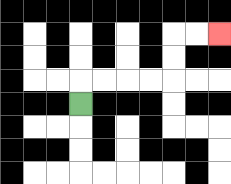{'start': '[3, 4]', 'end': '[9, 1]', 'path_directions': 'U,R,R,R,R,U,U,R,R', 'path_coordinates': '[[3, 4], [3, 3], [4, 3], [5, 3], [6, 3], [7, 3], [7, 2], [7, 1], [8, 1], [9, 1]]'}